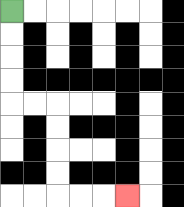{'start': '[0, 0]', 'end': '[5, 8]', 'path_directions': 'D,D,D,D,R,R,D,D,D,D,R,R,R', 'path_coordinates': '[[0, 0], [0, 1], [0, 2], [0, 3], [0, 4], [1, 4], [2, 4], [2, 5], [2, 6], [2, 7], [2, 8], [3, 8], [4, 8], [5, 8]]'}